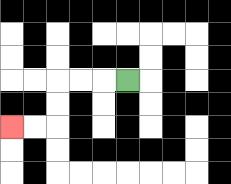{'start': '[5, 3]', 'end': '[0, 5]', 'path_directions': 'L,L,L,D,D,L,L', 'path_coordinates': '[[5, 3], [4, 3], [3, 3], [2, 3], [2, 4], [2, 5], [1, 5], [0, 5]]'}